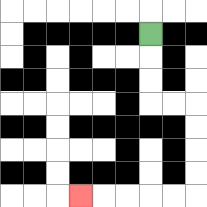{'start': '[6, 1]', 'end': '[3, 8]', 'path_directions': 'D,D,D,R,R,D,D,D,D,L,L,L,L,L', 'path_coordinates': '[[6, 1], [6, 2], [6, 3], [6, 4], [7, 4], [8, 4], [8, 5], [8, 6], [8, 7], [8, 8], [7, 8], [6, 8], [5, 8], [4, 8], [3, 8]]'}